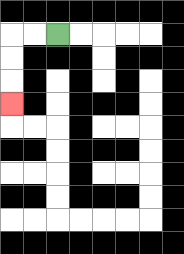{'start': '[2, 1]', 'end': '[0, 4]', 'path_directions': 'L,L,D,D,D', 'path_coordinates': '[[2, 1], [1, 1], [0, 1], [0, 2], [0, 3], [0, 4]]'}